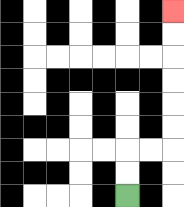{'start': '[5, 8]', 'end': '[7, 0]', 'path_directions': 'U,U,R,R,U,U,U,U,U,U', 'path_coordinates': '[[5, 8], [5, 7], [5, 6], [6, 6], [7, 6], [7, 5], [7, 4], [7, 3], [7, 2], [7, 1], [7, 0]]'}